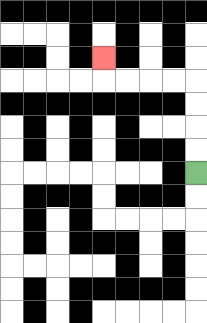{'start': '[8, 7]', 'end': '[4, 2]', 'path_directions': 'U,U,U,U,L,L,L,L,U', 'path_coordinates': '[[8, 7], [8, 6], [8, 5], [8, 4], [8, 3], [7, 3], [6, 3], [5, 3], [4, 3], [4, 2]]'}